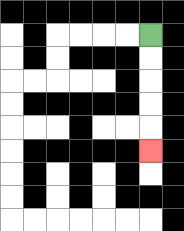{'start': '[6, 1]', 'end': '[6, 6]', 'path_directions': 'D,D,D,D,D', 'path_coordinates': '[[6, 1], [6, 2], [6, 3], [6, 4], [6, 5], [6, 6]]'}